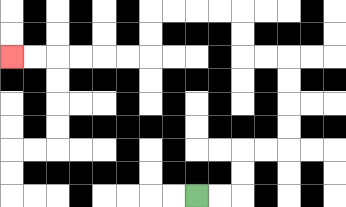{'start': '[8, 8]', 'end': '[0, 2]', 'path_directions': 'R,R,U,U,R,R,U,U,U,U,L,L,U,U,L,L,L,L,D,D,L,L,L,L,L,L', 'path_coordinates': '[[8, 8], [9, 8], [10, 8], [10, 7], [10, 6], [11, 6], [12, 6], [12, 5], [12, 4], [12, 3], [12, 2], [11, 2], [10, 2], [10, 1], [10, 0], [9, 0], [8, 0], [7, 0], [6, 0], [6, 1], [6, 2], [5, 2], [4, 2], [3, 2], [2, 2], [1, 2], [0, 2]]'}